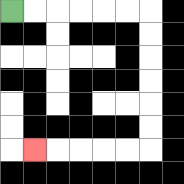{'start': '[0, 0]', 'end': '[1, 6]', 'path_directions': 'R,R,R,R,R,R,D,D,D,D,D,D,L,L,L,L,L', 'path_coordinates': '[[0, 0], [1, 0], [2, 0], [3, 0], [4, 0], [5, 0], [6, 0], [6, 1], [6, 2], [6, 3], [6, 4], [6, 5], [6, 6], [5, 6], [4, 6], [3, 6], [2, 6], [1, 6]]'}